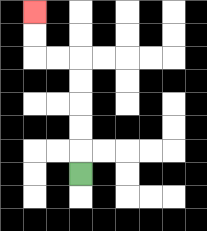{'start': '[3, 7]', 'end': '[1, 0]', 'path_directions': 'U,U,U,U,U,L,L,U,U', 'path_coordinates': '[[3, 7], [3, 6], [3, 5], [3, 4], [3, 3], [3, 2], [2, 2], [1, 2], [1, 1], [1, 0]]'}